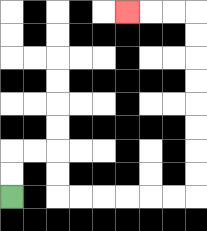{'start': '[0, 8]', 'end': '[5, 0]', 'path_directions': 'U,U,R,R,D,D,R,R,R,R,R,R,U,U,U,U,U,U,U,U,L,L,L', 'path_coordinates': '[[0, 8], [0, 7], [0, 6], [1, 6], [2, 6], [2, 7], [2, 8], [3, 8], [4, 8], [5, 8], [6, 8], [7, 8], [8, 8], [8, 7], [8, 6], [8, 5], [8, 4], [8, 3], [8, 2], [8, 1], [8, 0], [7, 0], [6, 0], [5, 0]]'}